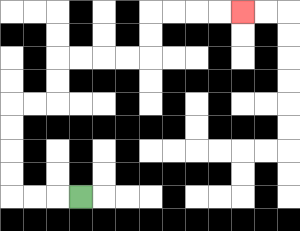{'start': '[3, 8]', 'end': '[10, 0]', 'path_directions': 'L,L,L,U,U,U,U,R,R,U,U,R,R,R,R,U,U,R,R,R,R', 'path_coordinates': '[[3, 8], [2, 8], [1, 8], [0, 8], [0, 7], [0, 6], [0, 5], [0, 4], [1, 4], [2, 4], [2, 3], [2, 2], [3, 2], [4, 2], [5, 2], [6, 2], [6, 1], [6, 0], [7, 0], [8, 0], [9, 0], [10, 0]]'}